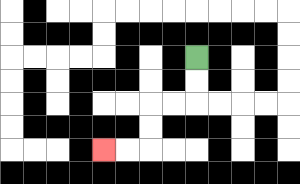{'start': '[8, 2]', 'end': '[4, 6]', 'path_directions': 'D,D,L,L,D,D,L,L', 'path_coordinates': '[[8, 2], [8, 3], [8, 4], [7, 4], [6, 4], [6, 5], [6, 6], [5, 6], [4, 6]]'}